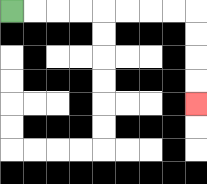{'start': '[0, 0]', 'end': '[8, 4]', 'path_directions': 'R,R,R,R,R,R,R,R,D,D,D,D', 'path_coordinates': '[[0, 0], [1, 0], [2, 0], [3, 0], [4, 0], [5, 0], [6, 0], [7, 0], [8, 0], [8, 1], [8, 2], [8, 3], [8, 4]]'}